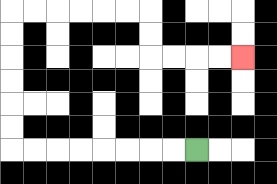{'start': '[8, 6]', 'end': '[10, 2]', 'path_directions': 'L,L,L,L,L,L,L,L,U,U,U,U,U,U,R,R,R,R,R,R,D,D,R,R,R,R', 'path_coordinates': '[[8, 6], [7, 6], [6, 6], [5, 6], [4, 6], [3, 6], [2, 6], [1, 6], [0, 6], [0, 5], [0, 4], [0, 3], [0, 2], [0, 1], [0, 0], [1, 0], [2, 0], [3, 0], [4, 0], [5, 0], [6, 0], [6, 1], [6, 2], [7, 2], [8, 2], [9, 2], [10, 2]]'}